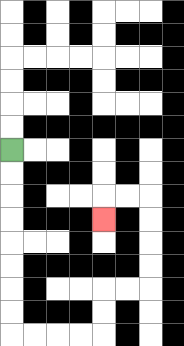{'start': '[0, 6]', 'end': '[4, 9]', 'path_directions': 'D,D,D,D,D,D,D,D,R,R,R,R,U,U,R,R,U,U,U,U,L,L,D', 'path_coordinates': '[[0, 6], [0, 7], [0, 8], [0, 9], [0, 10], [0, 11], [0, 12], [0, 13], [0, 14], [1, 14], [2, 14], [3, 14], [4, 14], [4, 13], [4, 12], [5, 12], [6, 12], [6, 11], [6, 10], [6, 9], [6, 8], [5, 8], [4, 8], [4, 9]]'}